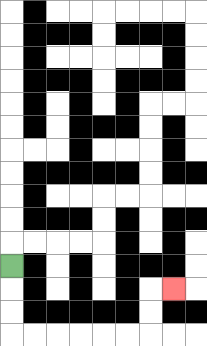{'start': '[0, 11]', 'end': '[7, 12]', 'path_directions': 'D,D,D,R,R,R,R,R,R,U,U,R', 'path_coordinates': '[[0, 11], [0, 12], [0, 13], [0, 14], [1, 14], [2, 14], [3, 14], [4, 14], [5, 14], [6, 14], [6, 13], [6, 12], [7, 12]]'}